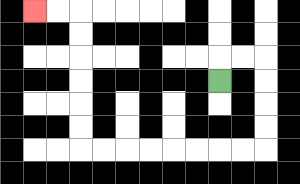{'start': '[9, 3]', 'end': '[1, 0]', 'path_directions': 'U,R,R,D,D,D,D,L,L,L,L,L,L,L,L,U,U,U,U,U,U,L,L', 'path_coordinates': '[[9, 3], [9, 2], [10, 2], [11, 2], [11, 3], [11, 4], [11, 5], [11, 6], [10, 6], [9, 6], [8, 6], [7, 6], [6, 6], [5, 6], [4, 6], [3, 6], [3, 5], [3, 4], [3, 3], [3, 2], [3, 1], [3, 0], [2, 0], [1, 0]]'}